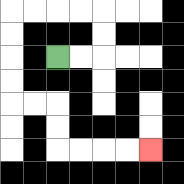{'start': '[2, 2]', 'end': '[6, 6]', 'path_directions': 'R,R,U,U,L,L,L,L,D,D,D,D,R,R,D,D,R,R,R,R', 'path_coordinates': '[[2, 2], [3, 2], [4, 2], [4, 1], [4, 0], [3, 0], [2, 0], [1, 0], [0, 0], [0, 1], [0, 2], [0, 3], [0, 4], [1, 4], [2, 4], [2, 5], [2, 6], [3, 6], [4, 6], [5, 6], [6, 6]]'}